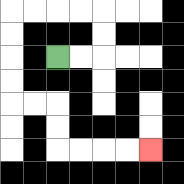{'start': '[2, 2]', 'end': '[6, 6]', 'path_directions': 'R,R,U,U,L,L,L,L,D,D,D,D,R,R,D,D,R,R,R,R', 'path_coordinates': '[[2, 2], [3, 2], [4, 2], [4, 1], [4, 0], [3, 0], [2, 0], [1, 0], [0, 0], [0, 1], [0, 2], [0, 3], [0, 4], [1, 4], [2, 4], [2, 5], [2, 6], [3, 6], [4, 6], [5, 6], [6, 6]]'}